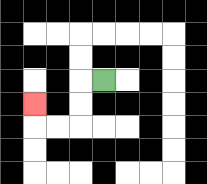{'start': '[4, 3]', 'end': '[1, 4]', 'path_directions': 'L,D,D,L,L,U', 'path_coordinates': '[[4, 3], [3, 3], [3, 4], [3, 5], [2, 5], [1, 5], [1, 4]]'}